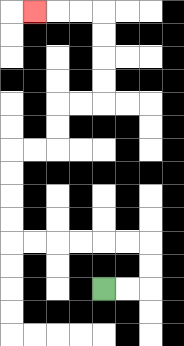{'start': '[4, 12]', 'end': '[1, 0]', 'path_directions': 'R,R,U,U,L,L,L,L,L,L,U,U,U,U,R,R,U,U,R,R,U,U,U,U,L,L,L', 'path_coordinates': '[[4, 12], [5, 12], [6, 12], [6, 11], [6, 10], [5, 10], [4, 10], [3, 10], [2, 10], [1, 10], [0, 10], [0, 9], [0, 8], [0, 7], [0, 6], [1, 6], [2, 6], [2, 5], [2, 4], [3, 4], [4, 4], [4, 3], [4, 2], [4, 1], [4, 0], [3, 0], [2, 0], [1, 0]]'}